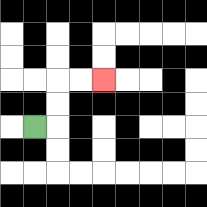{'start': '[1, 5]', 'end': '[4, 3]', 'path_directions': 'R,U,U,R,R', 'path_coordinates': '[[1, 5], [2, 5], [2, 4], [2, 3], [3, 3], [4, 3]]'}